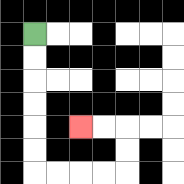{'start': '[1, 1]', 'end': '[3, 5]', 'path_directions': 'D,D,D,D,D,D,R,R,R,R,U,U,L,L', 'path_coordinates': '[[1, 1], [1, 2], [1, 3], [1, 4], [1, 5], [1, 6], [1, 7], [2, 7], [3, 7], [4, 7], [5, 7], [5, 6], [5, 5], [4, 5], [3, 5]]'}